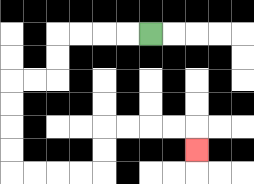{'start': '[6, 1]', 'end': '[8, 6]', 'path_directions': 'L,L,L,L,D,D,L,L,D,D,D,D,R,R,R,R,U,U,R,R,R,R,D', 'path_coordinates': '[[6, 1], [5, 1], [4, 1], [3, 1], [2, 1], [2, 2], [2, 3], [1, 3], [0, 3], [0, 4], [0, 5], [0, 6], [0, 7], [1, 7], [2, 7], [3, 7], [4, 7], [4, 6], [4, 5], [5, 5], [6, 5], [7, 5], [8, 5], [8, 6]]'}